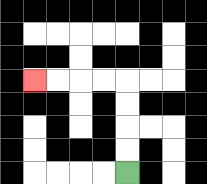{'start': '[5, 7]', 'end': '[1, 3]', 'path_directions': 'U,U,U,U,L,L,L,L', 'path_coordinates': '[[5, 7], [5, 6], [5, 5], [5, 4], [5, 3], [4, 3], [3, 3], [2, 3], [1, 3]]'}